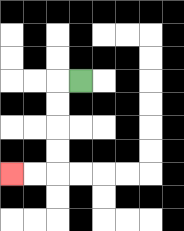{'start': '[3, 3]', 'end': '[0, 7]', 'path_directions': 'L,D,D,D,D,L,L', 'path_coordinates': '[[3, 3], [2, 3], [2, 4], [2, 5], [2, 6], [2, 7], [1, 7], [0, 7]]'}